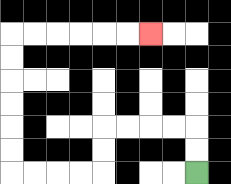{'start': '[8, 7]', 'end': '[6, 1]', 'path_directions': 'U,U,L,L,L,L,D,D,L,L,L,L,U,U,U,U,U,U,R,R,R,R,R,R', 'path_coordinates': '[[8, 7], [8, 6], [8, 5], [7, 5], [6, 5], [5, 5], [4, 5], [4, 6], [4, 7], [3, 7], [2, 7], [1, 7], [0, 7], [0, 6], [0, 5], [0, 4], [0, 3], [0, 2], [0, 1], [1, 1], [2, 1], [3, 1], [4, 1], [5, 1], [6, 1]]'}